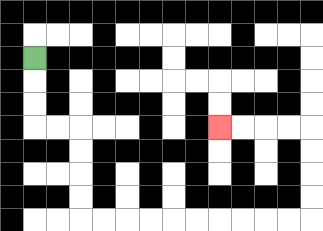{'start': '[1, 2]', 'end': '[9, 5]', 'path_directions': 'D,D,D,R,R,D,D,D,D,R,R,R,R,R,R,R,R,R,R,U,U,U,U,L,L,L,L', 'path_coordinates': '[[1, 2], [1, 3], [1, 4], [1, 5], [2, 5], [3, 5], [3, 6], [3, 7], [3, 8], [3, 9], [4, 9], [5, 9], [6, 9], [7, 9], [8, 9], [9, 9], [10, 9], [11, 9], [12, 9], [13, 9], [13, 8], [13, 7], [13, 6], [13, 5], [12, 5], [11, 5], [10, 5], [9, 5]]'}